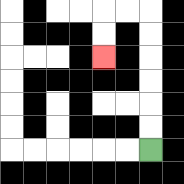{'start': '[6, 6]', 'end': '[4, 2]', 'path_directions': 'U,U,U,U,U,U,L,L,D,D', 'path_coordinates': '[[6, 6], [6, 5], [6, 4], [6, 3], [6, 2], [6, 1], [6, 0], [5, 0], [4, 0], [4, 1], [4, 2]]'}